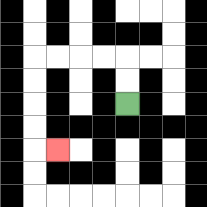{'start': '[5, 4]', 'end': '[2, 6]', 'path_directions': 'U,U,L,L,L,L,D,D,D,D,R', 'path_coordinates': '[[5, 4], [5, 3], [5, 2], [4, 2], [3, 2], [2, 2], [1, 2], [1, 3], [1, 4], [1, 5], [1, 6], [2, 6]]'}